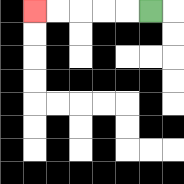{'start': '[6, 0]', 'end': '[1, 0]', 'path_directions': 'L,L,L,L,L', 'path_coordinates': '[[6, 0], [5, 0], [4, 0], [3, 0], [2, 0], [1, 0]]'}